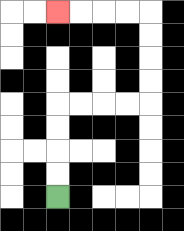{'start': '[2, 8]', 'end': '[2, 0]', 'path_directions': 'U,U,U,U,R,R,R,R,U,U,U,U,L,L,L,L', 'path_coordinates': '[[2, 8], [2, 7], [2, 6], [2, 5], [2, 4], [3, 4], [4, 4], [5, 4], [6, 4], [6, 3], [6, 2], [6, 1], [6, 0], [5, 0], [4, 0], [3, 0], [2, 0]]'}